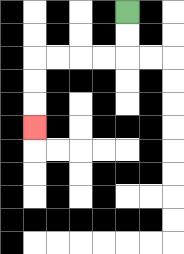{'start': '[5, 0]', 'end': '[1, 5]', 'path_directions': 'D,D,L,L,L,L,D,D,D', 'path_coordinates': '[[5, 0], [5, 1], [5, 2], [4, 2], [3, 2], [2, 2], [1, 2], [1, 3], [1, 4], [1, 5]]'}